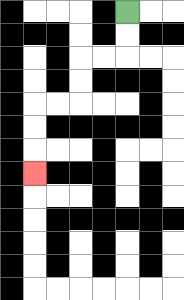{'start': '[5, 0]', 'end': '[1, 7]', 'path_directions': 'D,D,L,L,D,D,L,L,D,D,D', 'path_coordinates': '[[5, 0], [5, 1], [5, 2], [4, 2], [3, 2], [3, 3], [3, 4], [2, 4], [1, 4], [1, 5], [1, 6], [1, 7]]'}